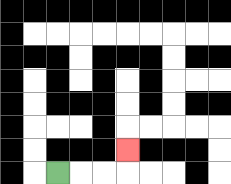{'start': '[2, 7]', 'end': '[5, 6]', 'path_directions': 'R,R,R,U', 'path_coordinates': '[[2, 7], [3, 7], [4, 7], [5, 7], [5, 6]]'}